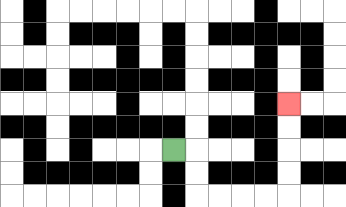{'start': '[7, 6]', 'end': '[12, 4]', 'path_directions': 'R,D,D,R,R,R,R,U,U,U,U', 'path_coordinates': '[[7, 6], [8, 6], [8, 7], [8, 8], [9, 8], [10, 8], [11, 8], [12, 8], [12, 7], [12, 6], [12, 5], [12, 4]]'}